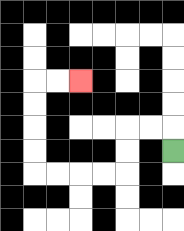{'start': '[7, 6]', 'end': '[3, 3]', 'path_directions': 'U,L,L,D,D,L,L,L,L,U,U,U,U,R,R', 'path_coordinates': '[[7, 6], [7, 5], [6, 5], [5, 5], [5, 6], [5, 7], [4, 7], [3, 7], [2, 7], [1, 7], [1, 6], [1, 5], [1, 4], [1, 3], [2, 3], [3, 3]]'}